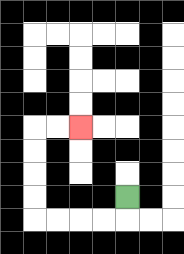{'start': '[5, 8]', 'end': '[3, 5]', 'path_directions': 'D,L,L,L,L,U,U,U,U,R,R', 'path_coordinates': '[[5, 8], [5, 9], [4, 9], [3, 9], [2, 9], [1, 9], [1, 8], [1, 7], [1, 6], [1, 5], [2, 5], [3, 5]]'}